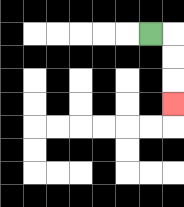{'start': '[6, 1]', 'end': '[7, 4]', 'path_directions': 'R,D,D,D', 'path_coordinates': '[[6, 1], [7, 1], [7, 2], [7, 3], [7, 4]]'}